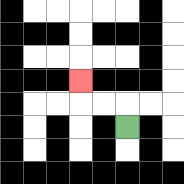{'start': '[5, 5]', 'end': '[3, 3]', 'path_directions': 'U,L,L,U', 'path_coordinates': '[[5, 5], [5, 4], [4, 4], [3, 4], [3, 3]]'}